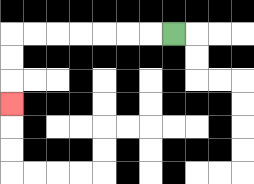{'start': '[7, 1]', 'end': '[0, 4]', 'path_directions': 'L,L,L,L,L,L,L,D,D,D', 'path_coordinates': '[[7, 1], [6, 1], [5, 1], [4, 1], [3, 1], [2, 1], [1, 1], [0, 1], [0, 2], [0, 3], [0, 4]]'}